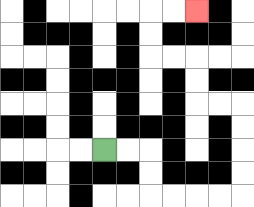{'start': '[4, 6]', 'end': '[8, 0]', 'path_directions': 'R,R,D,D,R,R,R,R,U,U,U,U,L,L,U,U,L,L,U,U,R,R', 'path_coordinates': '[[4, 6], [5, 6], [6, 6], [6, 7], [6, 8], [7, 8], [8, 8], [9, 8], [10, 8], [10, 7], [10, 6], [10, 5], [10, 4], [9, 4], [8, 4], [8, 3], [8, 2], [7, 2], [6, 2], [6, 1], [6, 0], [7, 0], [8, 0]]'}